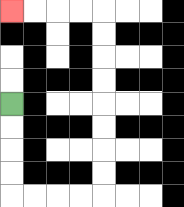{'start': '[0, 4]', 'end': '[0, 0]', 'path_directions': 'D,D,D,D,R,R,R,R,U,U,U,U,U,U,U,U,L,L,L,L', 'path_coordinates': '[[0, 4], [0, 5], [0, 6], [0, 7], [0, 8], [1, 8], [2, 8], [3, 8], [4, 8], [4, 7], [4, 6], [4, 5], [4, 4], [4, 3], [4, 2], [4, 1], [4, 0], [3, 0], [2, 0], [1, 0], [0, 0]]'}